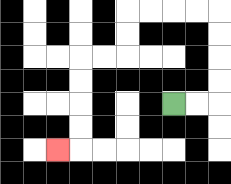{'start': '[7, 4]', 'end': '[2, 6]', 'path_directions': 'R,R,U,U,U,U,L,L,L,L,D,D,L,L,D,D,D,D,L', 'path_coordinates': '[[7, 4], [8, 4], [9, 4], [9, 3], [9, 2], [9, 1], [9, 0], [8, 0], [7, 0], [6, 0], [5, 0], [5, 1], [5, 2], [4, 2], [3, 2], [3, 3], [3, 4], [3, 5], [3, 6], [2, 6]]'}